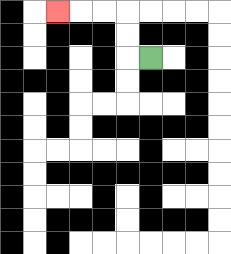{'start': '[6, 2]', 'end': '[2, 0]', 'path_directions': 'L,U,U,L,L,L', 'path_coordinates': '[[6, 2], [5, 2], [5, 1], [5, 0], [4, 0], [3, 0], [2, 0]]'}